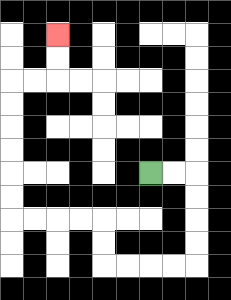{'start': '[6, 7]', 'end': '[2, 1]', 'path_directions': 'R,R,D,D,D,D,L,L,L,L,U,U,L,L,L,L,U,U,U,U,U,U,R,R,U,U', 'path_coordinates': '[[6, 7], [7, 7], [8, 7], [8, 8], [8, 9], [8, 10], [8, 11], [7, 11], [6, 11], [5, 11], [4, 11], [4, 10], [4, 9], [3, 9], [2, 9], [1, 9], [0, 9], [0, 8], [0, 7], [0, 6], [0, 5], [0, 4], [0, 3], [1, 3], [2, 3], [2, 2], [2, 1]]'}